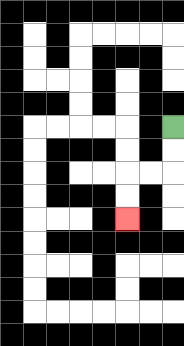{'start': '[7, 5]', 'end': '[5, 9]', 'path_directions': 'D,D,L,L,D,D', 'path_coordinates': '[[7, 5], [7, 6], [7, 7], [6, 7], [5, 7], [5, 8], [5, 9]]'}